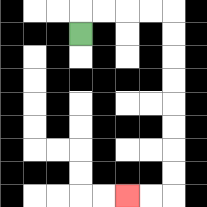{'start': '[3, 1]', 'end': '[5, 8]', 'path_directions': 'U,R,R,R,R,D,D,D,D,D,D,D,D,L,L', 'path_coordinates': '[[3, 1], [3, 0], [4, 0], [5, 0], [6, 0], [7, 0], [7, 1], [7, 2], [7, 3], [7, 4], [7, 5], [7, 6], [7, 7], [7, 8], [6, 8], [5, 8]]'}